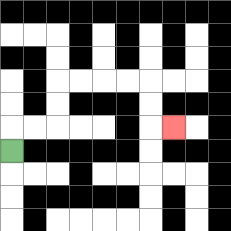{'start': '[0, 6]', 'end': '[7, 5]', 'path_directions': 'U,R,R,U,U,R,R,R,R,D,D,R', 'path_coordinates': '[[0, 6], [0, 5], [1, 5], [2, 5], [2, 4], [2, 3], [3, 3], [4, 3], [5, 3], [6, 3], [6, 4], [6, 5], [7, 5]]'}